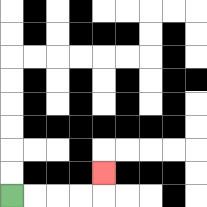{'start': '[0, 8]', 'end': '[4, 7]', 'path_directions': 'R,R,R,R,U', 'path_coordinates': '[[0, 8], [1, 8], [2, 8], [3, 8], [4, 8], [4, 7]]'}